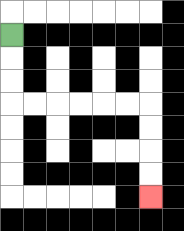{'start': '[0, 1]', 'end': '[6, 8]', 'path_directions': 'D,D,D,R,R,R,R,R,R,D,D,D,D', 'path_coordinates': '[[0, 1], [0, 2], [0, 3], [0, 4], [1, 4], [2, 4], [3, 4], [4, 4], [5, 4], [6, 4], [6, 5], [6, 6], [6, 7], [6, 8]]'}